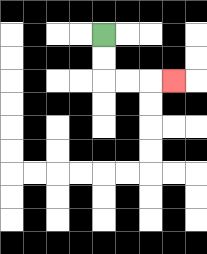{'start': '[4, 1]', 'end': '[7, 3]', 'path_directions': 'D,D,R,R,R', 'path_coordinates': '[[4, 1], [4, 2], [4, 3], [5, 3], [6, 3], [7, 3]]'}